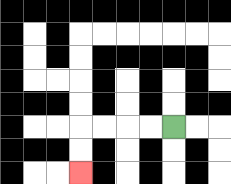{'start': '[7, 5]', 'end': '[3, 7]', 'path_directions': 'L,L,L,L,D,D', 'path_coordinates': '[[7, 5], [6, 5], [5, 5], [4, 5], [3, 5], [3, 6], [3, 7]]'}